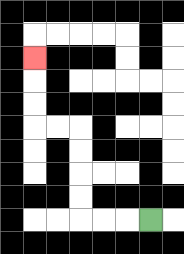{'start': '[6, 9]', 'end': '[1, 2]', 'path_directions': 'L,L,L,U,U,U,U,L,L,U,U,U', 'path_coordinates': '[[6, 9], [5, 9], [4, 9], [3, 9], [3, 8], [3, 7], [3, 6], [3, 5], [2, 5], [1, 5], [1, 4], [1, 3], [1, 2]]'}